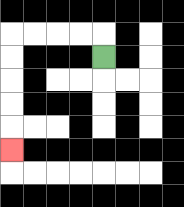{'start': '[4, 2]', 'end': '[0, 6]', 'path_directions': 'U,L,L,L,L,D,D,D,D,D', 'path_coordinates': '[[4, 2], [4, 1], [3, 1], [2, 1], [1, 1], [0, 1], [0, 2], [0, 3], [0, 4], [0, 5], [0, 6]]'}